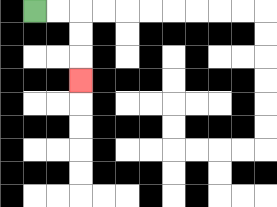{'start': '[1, 0]', 'end': '[3, 3]', 'path_directions': 'R,R,D,D,D', 'path_coordinates': '[[1, 0], [2, 0], [3, 0], [3, 1], [3, 2], [3, 3]]'}